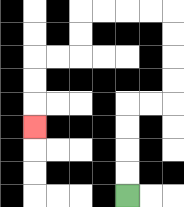{'start': '[5, 8]', 'end': '[1, 5]', 'path_directions': 'U,U,U,U,R,R,U,U,U,U,L,L,L,L,D,D,L,L,D,D,D', 'path_coordinates': '[[5, 8], [5, 7], [5, 6], [5, 5], [5, 4], [6, 4], [7, 4], [7, 3], [7, 2], [7, 1], [7, 0], [6, 0], [5, 0], [4, 0], [3, 0], [3, 1], [3, 2], [2, 2], [1, 2], [1, 3], [1, 4], [1, 5]]'}